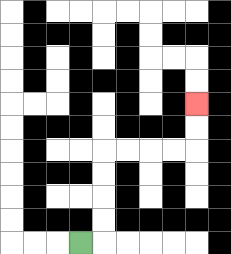{'start': '[3, 10]', 'end': '[8, 4]', 'path_directions': 'R,U,U,U,U,R,R,R,R,U,U', 'path_coordinates': '[[3, 10], [4, 10], [4, 9], [4, 8], [4, 7], [4, 6], [5, 6], [6, 6], [7, 6], [8, 6], [8, 5], [8, 4]]'}